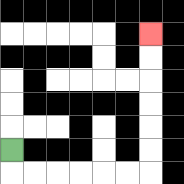{'start': '[0, 6]', 'end': '[6, 1]', 'path_directions': 'D,R,R,R,R,R,R,U,U,U,U,U,U', 'path_coordinates': '[[0, 6], [0, 7], [1, 7], [2, 7], [3, 7], [4, 7], [5, 7], [6, 7], [6, 6], [6, 5], [6, 4], [6, 3], [6, 2], [6, 1]]'}